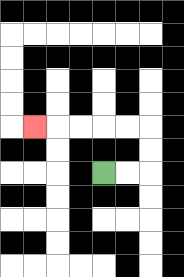{'start': '[4, 7]', 'end': '[1, 5]', 'path_directions': 'R,R,U,U,L,L,L,L,L', 'path_coordinates': '[[4, 7], [5, 7], [6, 7], [6, 6], [6, 5], [5, 5], [4, 5], [3, 5], [2, 5], [1, 5]]'}